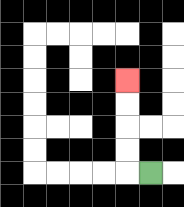{'start': '[6, 7]', 'end': '[5, 3]', 'path_directions': 'L,U,U,U,U', 'path_coordinates': '[[6, 7], [5, 7], [5, 6], [5, 5], [5, 4], [5, 3]]'}